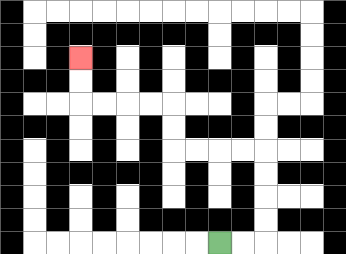{'start': '[9, 10]', 'end': '[3, 2]', 'path_directions': 'R,R,U,U,U,U,L,L,L,L,U,U,L,L,L,L,U,U', 'path_coordinates': '[[9, 10], [10, 10], [11, 10], [11, 9], [11, 8], [11, 7], [11, 6], [10, 6], [9, 6], [8, 6], [7, 6], [7, 5], [7, 4], [6, 4], [5, 4], [4, 4], [3, 4], [3, 3], [3, 2]]'}